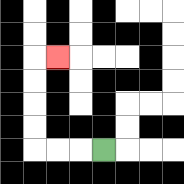{'start': '[4, 6]', 'end': '[2, 2]', 'path_directions': 'L,L,L,U,U,U,U,R', 'path_coordinates': '[[4, 6], [3, 6], [2, 6], [1, 6], [1, 5], [1, 4], [1, 3], [1, 2], [2, 2]]'}